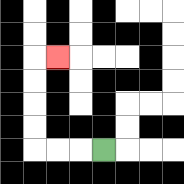{'start': '[4, 6]', 'end': '[2, 2]', 'path_directions': 'L,L,L,U,U,U,U,R', 'path_coordinates': '[[4, 6], [3, 6], [2, 6], [1, 6], [1, 5], [1, 4], [1, 3], [1, 2], [2, 2]]'}